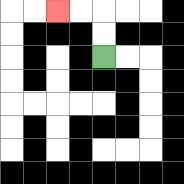{'start': '[4, 2]', 'end': '[2, 0]', 'path_directions': 'U,U,L,L', 'path_coordinates': '[[4, 2], [4, 1], [4, 0], [3, 0], [2, 0]]'}